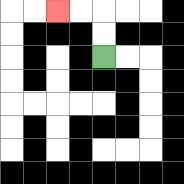{'start': '[4, 2]', 'end': '[2, 0]', 'path_directions': 'U,U,L,L', 'path_coordinates': '[[4, 2], [4, 1], [4, 0], [3, 0], [2, 0]]'}